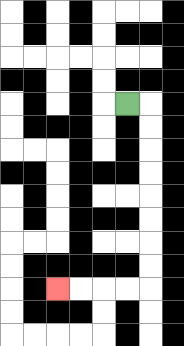{'start': '[5, 4]', 'end': '[2, 12]', 'path_directions': 'R,D,D,D,D,D,D,D,D,L,L,L,L', 'path_coordinates': '[[5, 4], [6, 4], [6, 5], [6, 6], [6, 7], [6, 8], [6, 9], [6, 10], [6, 11], [6, 12], [5, 12], [4, 12], [3, 12], [2, 12]]'}